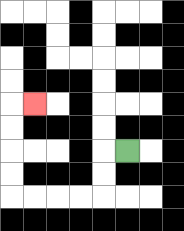{'start': '[5, 6]', 'end': '[1, 4]', 'path_directions': 'L,D,D,L,L,L,L,U,U,U,U,R', 'path_coordinates': '[[5, 6], [4, 6], [4, 7], [4, 8], [3, 8], [2, 8], [1, 8], [0, 8], [0, 7], [0, 6], [0, 5], [0, 4], [1, 4]]'}